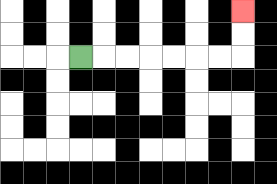{'start': '[3, 2]', 'end': '[10, 0]', 'path_directions': 'R,R,R,R,R,R,R,U,U', 'path_coordinates': '[[3, 2], [4, 2], [5, 2], [6, 2], [7, 2], [8, 2], [9, 2], [10, 2], [10, 1], [10, 0]]'}